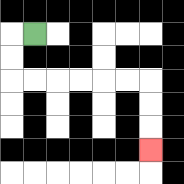{'start': '[1, 1]', 'end': '[6, 6]', 'path_directions': 'L,D,D,R,R,R,R,R,R,D,D,D', 'path_coordinates': '[[1, 1], [0, 1], [0, 2], [0, 3], [1, 3], [2, 3], [3, 3], [4, 3], [5, 3], [6, 3], [6, 4], [6, 5], [6, 6]]'}